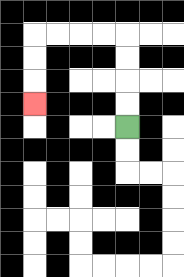{'start': '[5, 5]', 'end': '[1, 4]', 'path_directions': 'U,U,U,U,L,L,L,L,D,D,D', 'path_coordinates': '[[5, 5], [5, 4], [5, 3], [5, 2], [5, 1], [4, 1], [3, 1], [2, 1], [1, 1], [1, 2], [1, 3], [1, 4]]'}